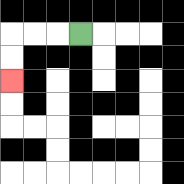{'start': '[3, 1]', 'end': '[0, 3]', 'path_directions': 'L,L,L,D,D', 'path_coordinates': '[[3, 1], [2, 1], [1, 1], [0, 1], [0, 2], [0, 3]]'}